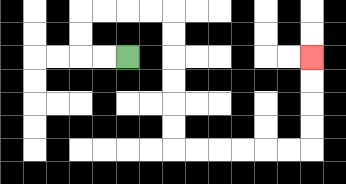{'start': '[5, 2]', 'end': '[13, 2]', 'path_directions': 'L,L,U,U,R,R,R,R,D,D,D,D,D,D,R,R,R,R,R,R,U,U,U,U', 'path_coordinates': '[[5, 2], [4, 2], [3, 2], [3, 1], [3, 0], [4, 0], [5, 0], [6, 0], [7, 0], [7, 1], [7, 2], [7, 3], [7, 4], [7, 5], [7, 6], [8, 6], [9, 6], [10, 6], [11, 6], [12, 6], [13, 6], [13, 5], [13, 4], [13, 3], [13, 2]]'}